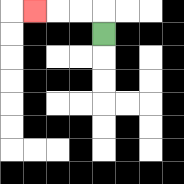{'start': '[4, 1]', 'end': '[1, 0]', 'path_directions': 'U,L,L,L', 'path_coordinates': '[[4, 1], [4, 0], [3, 0], [2, 0], [1, 0]]'}